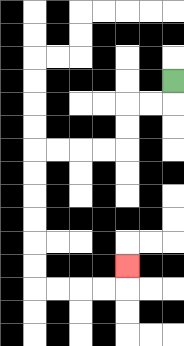{'start': '[7, 3]', 'end': '[5, 11]', 'path_directions': 'D,L,L,D,D,L,L,L,L,D,D,D,D,D,D,R,R,R,R,U', 'path_coordinates': '[[7, 3], [7, 4], [6, 4], [5, 4], [5, 5], [5, 6], [4, 6], [3, 6], [2, 6], [1, 6], [1, 7], [1, 8], [1, 9], [1, 10], [1, 11], [1, 12], [2, 12], [3, 12], [4, 12], [5, 12], [5, 11]]'}